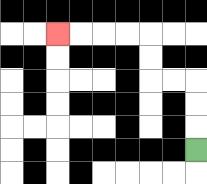{'start': '[8, 6]', 'end': '[2, 1]', 'path_directions': 'U,U,U,L,L,U,U,L,L,L,L', 'path_coordinates': '[[8, 6], [8, 5], [8, 4], [8, 3], [7, 3], [6, 3], [6, 2], [6, 1], [5, 1], [4, 1], [3, 1], [2, 1]]'}